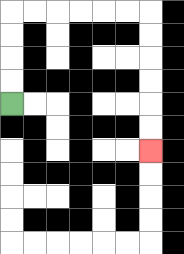{'start': '[0, 4]', 'end': '[6, 6]', 'path_directions': 'U,U,U,U,R,R,R,R,R,R,D,D,D,D,D,D', 'path_coordinates': '[[0, 4], [0, 3], [0, 2], [0, 1], [0, 0], [1, 0], [2, 0], [3, 0], [4, 0], [5, 0], [6, 0], [6, 1], [6, 2], [6, 3], [6, 4], [6, 5], [6, 6]]'}